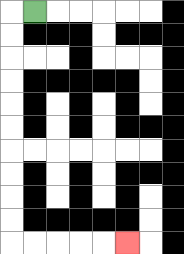{'start': '[1, 0]', 'end': '[5, 10]', 'path_directions': 'L,D,D,D,D,D,D,D,D,D,D,R,R,R,R,R', 'path_coordinates': '[[1, 0], [0, 0], [0, 1], [0, 2], [0, 3], [0, 4], [0, 5], [0, 6], [0, 7], [0, 8], [0, 9], [0, 10], [1, 10], [2, 10], [3, 10], [4, 10], [5, 10]]'}